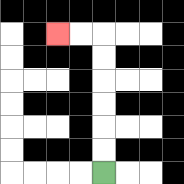{'start': '[4, 7]', 'end': '[2, 1]', 'path_directions': 'U,U,U,U,U,U,L,L', 'path_coordinates': '[[4, 7], [4, 6], [4, 5], [4, 4], [4, 3], [4, 2], [4, 1], [3, 1], [2, 1]]'}